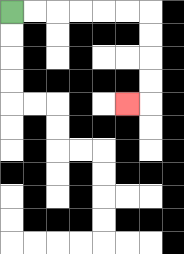{'start': '[0, 0]', 'end': '[5, 4]', 'path_directions': 'R,R,R,R,R,R,D,D,D,D,L', 'path_coordinates': '[[0, 0], [1, 0], [2, 0], [3, 0], [4, 0], [5, 0], [6, 0], [6, 1], [6, 2], [6, 3], [6, 4], [5, 4]]'}